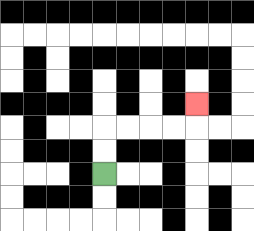{'start': '[4, 7]', 'end': '[8, 4]', 'path_directions': 'U,U,R,R,R,R,U', 'path_coordinates': '[[4, 7], [4, 6], [4, 5], [5, 5], [6, 5], [7, 5], [8, 5], [8, 4]]'}